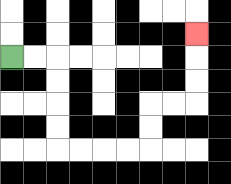{'start': '[0, 2]', 'end': '[8, 1]', 'path_directions': 'R,R,D,D,D,D,R,R,R,R,U,U,R,R,U,U,U', 'path_coordinates': '[[0, 2], [1, 2], [2, 2], [2, 3], [2, 4], [2, 5], [2, 6], [3, 6], [4, 6], [5, 6], [6, 6], [6, 5], [6, 4], [7, 4], [8, 4], [8, 3], [8, 2], [8, 1]]'}